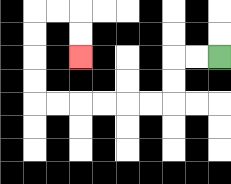{'start': '[9, 2]', 'end': '[3, 2]', 'path_directions': 'L,L,D,D,L,L,L,L,L,L,U,U,U,U,R,R,D,D', 'path_coordinates': '[[9, 2], [8, 2], [7, 2], [7, 3], [7, 4], [6, 4], [5, 4], [4, 4], [3, 4], [2, 4], [1, 4], [1, 3], [1, 2], [1, 1], [1, 0], [2, 0], [3, 0], [3, 1], [3, 2]]'}